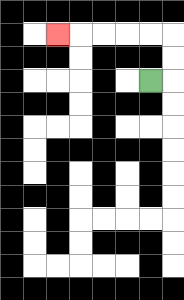{'start': '[6, 3]', 'end': '[2, 1]', 'path_directions': 'R,U,U,L,L,L,L,L', 'path_coordinates': '[[6, 3], [7, 3], [7, 2], [7, 1], [6, 1], [5, 1], [4, 1], [3, 1], [2, 1]]'}